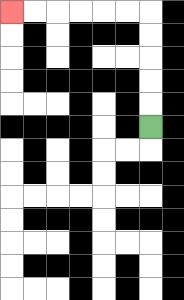{'start': '[6, 5]', 'end': '[0, 0]', 'path_directions': 'U,U,U,U,U,L,L,L,L,L,L', 'path_coordinates': '[[6, 5], [6, 4], [6, 3], [6, 2], [6, 1], [6, 0], [5, 0], [4, 0], [3, 0], [2, 0], [1, 0], [0, 0]]'}